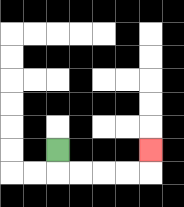{'start': '[2, 6]', 'end': '[6, 6]', 'path_directions': 'D,R,R,R,R,U', 'path_coordinates': '[[2, 6], [2, 7], [3, 7], [4, 7], [5, 7], [6, 7], [6, 6]]'}